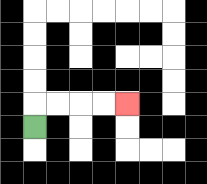{'start': '[1, 5]', 'end': '[5, 4]', 'path_directions': 'U,R,R,R,R', 'path_coordinates': '[[1, 5], [1, 4], [2, 4], [3, 4], [4, 4], [5, 4]]'}